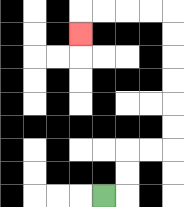{'start': '[4, 8]', 'end': '[3, 1]', 'path_directions': 'R,U,U,R,R,U,U,U,U,U,U,L,L,L,L,D', 'path_coordinates': '[[4, 8], [5, 8], [5, 7], [5, 6], [6, 6], [7, 6], [7, 5], [7, 4], [7, 3], [7, 2], [7, 1], [7, 0], [6, 0], [5, 0], [4, 0], [3, 0], [3, 1]]'}